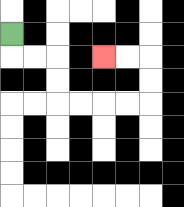{'start': '[0, 1]', 'end': '[4, 2]', 'path_directions': 'D,R,R,D,D,R,R,R,R,U,U,L,L', 'path_coordinates': '[[0, 1], [0, 2], [1, 2], [2, 2], [2, 3], [2, 4], [3, 4], [4, 4], [5, 4], [6, 4], [6, 3], [6, 2], [5, 2], [4, 2]]'}